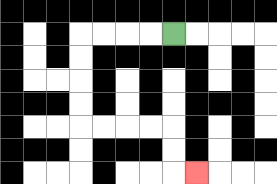{'start': '[7, 1]', 'end': '[8, 7]', 'path_directions': 'L,L,L,L,D,D,D,D,R,R,R,R,D,D,R', 'path_coordinates': '[[7, 1], [6, 1], [5, 1], [4, 1], [3, 1], [3, 2], [3, 3], [3, 4], [3, 5], [4, 5], [5, 5], [6, 5], [7, 5], [7, 6], [7, 7], [8, 7]]'}